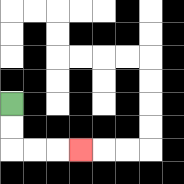{'start': '[0, 4]', 'end': '[3, 6]', 'path_directions': 'D,D,R,R,R', 'path_coordinates': '[[0, 4], [0, 5], [0, 6], [1, 6], [2, 6], [3, 6]]'}